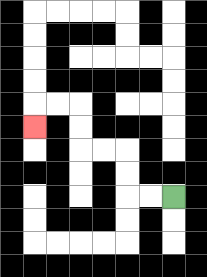{'start': '[7, 8]', 'end': '[1, 5]', 'path_directions': 'L,L,U,U,L,L,U,U,L,L,D', 'path_coordinates': '[[7, 8], [6, 8], [5, 8], [5, 7], [5, 6], [4, 6], [3, 6], [3, 5], [3, 4], [2, 4], [1, 4], [1, 5]]'}